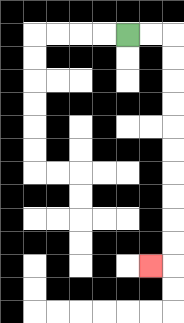{'start': '[5, 1]', 'end': '[6, 11]', 'path_directions': 'R,R,D,D,D,D,D,D,D,D,D,D,L', 'path_coordinates': '[[5, 1], [6, 1], [7, 1], [7, 2], [7, 3], [7, 4], [7, 5], [7, 6], [7, 7], [7, 8], [7, 9], [7, 10], [7, 11], [6, 11]]'}